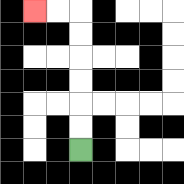{'start': '[3, 6]', 'end': '[1, 0]', 'path_directions': 'U,U,U,U,U,U,L,L', 'path_coordinates': '[[3, 6], [3, 5], [3, 4], [3, 3], [3, 2], [3, 1], [3, 0], [2, 0], [1, 0]]'}